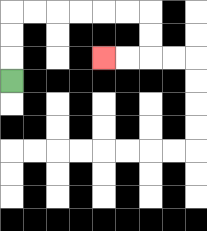{'start': '[0, 3]', 'end': '[4, 2]', 'path_directions': 'U,U,U,R,R,R,R,R,R,D,D,L,L', 'path_coordinates': '[[0, 3], [0, 2], [0, 1], [0, 0], [1, 0], [2, 0], [3, 0], [4, 0], [5, 0], [6, 0], [6, 1], [6, 2], [5, 2], [4, 2]]'}